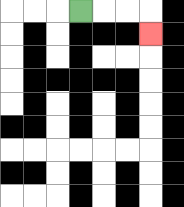{'start': '[3, 0]', 'end': '[6, 1]', 'path_directions': 'R,R,R,D', 'path_coordinates': '[[3, 0], [4, 0], [5, 0], [6, 0], [6, 1]]'}